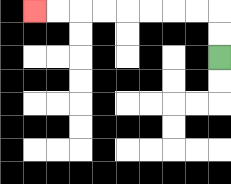{'start': '[9, 2]', 'end': '[1, 0]', 'path_directions': 'U,U,L,L,L,L,L,L,L,L', 'path_coordinates': '[[9, 2], [9, 1], [9, 0], [8, 0], [7, 0], [6, 0], [5, 0], [4, 0], [3, 0], [2, 0], [1, 0]]'}